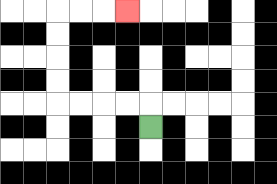{'start': '[6, 5]', 'end': '[5, 0]', 'path_directions': 'U,L,L,L,L,U,U,U,U,R,R,R', 'path_coordinates': '[[6, 5], [6, 4], [5, 4], [4, 4], [3, 4], [2, 4], [2, 3], [2, 2], [2, 1], [2, 0], [3, 0], [4, 0], [5, 0]]'}